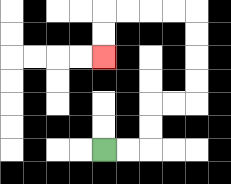{'start': '[4, 6]', 'end': '[4, 2]', 'path_directions': 'R,R,U,U,R,R,U,U,U,U,L,L,L,L,D,D', 'path_coordinates': '[[4, 6], [5, 6], [6, 6], [6, 5], [6, 4], [7, 4], [8, 4], [8, 3], [8, 2], [8, 1], [8, 0], [7, 0], [6, 0], [5, 0], [4, 0], [4, 1], [4, 2]]'}